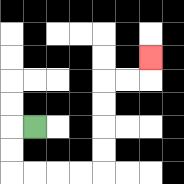{'start': '[1, 5]', 'end': '[6, 2]', 'path_directions': 'L,D,D,R,R,R,R,U,U,U,U,R,R,U', 'path_coordinates': '[[1, 5], [0, 5], [0, 6], [0, 7], [1, 7], [2, 7], [3, 7], [4, 7], [4, 6], [4, 5], [4, 4], [4, 3], [5, 3], [6, 3], [6, 2]]'}